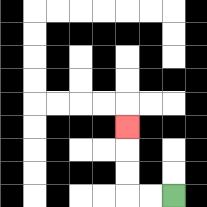{'start': '[7, 8]', 'end': '[5, 5]', 'path_directions': 'L,L,U,U,U', 'path_coordinates': '[[7, 8], [6, 8], [5, 8], [5, 7], [5, 6], [5, 5]]'}